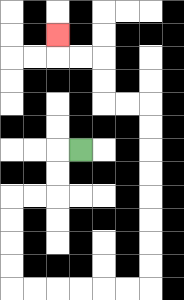{'start': '[3, 6]', 'end': '[2, 1]', 'path_directions': 'L,D,D,L,L,D,D,D,D,R,R,R,R,R,R,U,U,U,U,U,U,U,U,L,L,U,U,L,L,U', 'path_coordinates': '[[3, 6], [2, 6], [2, 7], [2, 8], [1, 8], [0, 8], [0, 9], [0, 10], [0, 11], [0, 12], [1, 12], [2, 12], [3, 12], [4, 12], [5, 12], [6, 12], [6, 11], [6, 10], [6, 9], [6, 8], [6, 7], [6, 6], [6, 5], [6, 4], [5, 4], [4, 4], [4, 3], [4, 2], [3, 2], [2, 2], [2, 1]]'}